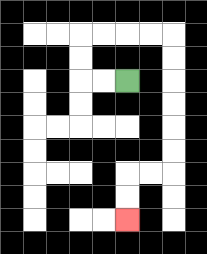{'start': '[5, 3]', 'end': '[5, 9]', 'path_directions': 'L,L,U,U,R,R,R,R,D,D,D,D,D,D,L,L,D,D', 'path_coordinates': '[[5, 3], [4, 3], [3, 3], [3, 2], [3, 1], [4, 1], [5, 1], [6, 1], [7, 1], [7, 2], [7, 3], [7, 4], [7, 5], [7, 6], [7, 7], [6, 7], [5, 7], [5, 8], [5, 9]]'}